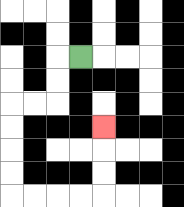{'start': '[3, 2]', 'end': '[4, 5]', 'path_directions': 'L,D,D,L,L,D,D,D,D,R,R,R,R,U,U,U', 'path_coordinates': '[[3, 2], [2, 2], [2, 3], [2, 4], [1, 4], [0, 4], [0, 5], [0, 6], [0, 7], [0, 8], [1, 8], [2, 8], [3, 8], [4, 8], [4, 7], [4, 6], [4, 5]]'}